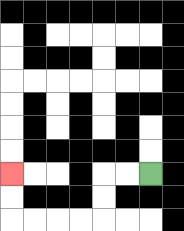{'start': '[6, 7]', 'end': '[0, 7]', 'path_directions': 'L,L,D,D,L,L,L,L,U,U', 'path_coordinates': '[[6, 7], [5, 7], [4, 7], [4, 8], [4, 9], [3, 9], [2, 9], [1, 9], [0, 9], [0, 8], [0, 7]]'}